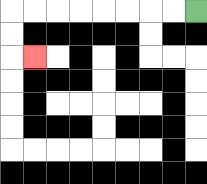{'start': '[8, 0]', 'end': '[1, 2]', 'path_directions': 'L,L,L,L,L,L,L,L,D,D,R', 'path_coordinates': '[[8, 0], [7, 0], [6, 0], [5, 0], [4, 0], [3, 0], [2, 0], [1, 0], [0, 0], [0, 1], [0, 2], [1, 2]]'}